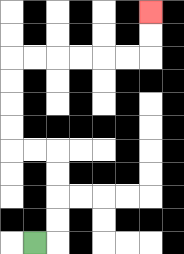{'start': '[1, 10]', 'end': '[6, 0]', 'path_directions': 'R,U,U,U,U,L,L,U,U,U,U,R,R,R,R,R,R,U,U', 'path_coordinates': '[[1, 10], [2, 10], [2, 9], [2, 8], [2, 7], [2, 6], [1, 6], [0, 6], [0, 5], [0, 4], [0, 3], [0, 2], [1, 2], [2, 2], [3, 2], [4, 2], [5, 2], [6, 2], [6, 1], [6, 0]]'}